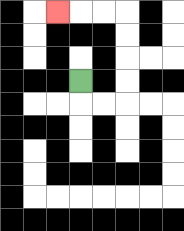{'start': '[3, 3]', 'end': '[2, 0]', 'path_directions': 'D,R,R,U,U,U,U,L,L,L', 'path_coordinates': '[[3, 3], [3, 4], [4, 4], [5, 4], [5, 3], [5, 2], [5, 1], [5, 0], [4, 0], [3, 0], [2, 0]]'}